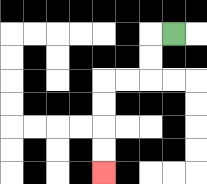{'start': '[7, 1]', 'end': '[4, 7]', 'path_directions': 'L,D,D,L,L,D,D,D,D', 'path_coordinates': '[[7, 1], [6, 1], [6, 2], [6, 3], [5, 3], [4, 3], [4, 4], [4, 5], [4, 6], [4, 7]]'}